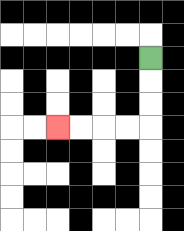{'start': '[6, 2]', 'end': '[2, 5]', 'path_directions': 'D,D,D,L,L,L,L', 'path_coordinates': '[[6, 2], [6, 3], [6, 4], [6, 5], [5, 5], [4, 5], [3, 5], [2, 5]]'}